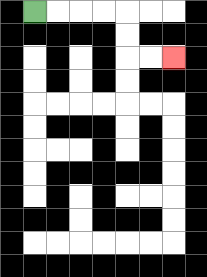{'start': '[1, 0]', 'end': '[7, 2]', 'path_directions': 'R,R,R,R,D,D,R,R', 'path_coordinates': '[[1, 0], [2, 0], [3, 0], [4, 0], [5, 0], [5, 1], [5, 2], [6, 2], [7, 2]]'}